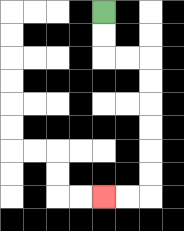{'start': '[4, 0]', 'end': '[4, 8]', 'path_directions': 'D,D,R,R,D,D,D,D,D,D,L,L', 'path_coordinates': '[[4, 0], [4, 1], [4, 2], [5, 2], [6, 2], [6, 3], [6, 4], [6, 5], [6, 6], [6, 7], [6, 8], [5, 8], [4, 8]]'}